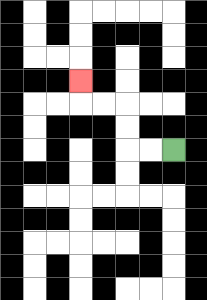{'start': '[7, 6]', 'end': '[3, 3]', 'path_directions': 'L,L,U,U,L,L,U', 'path_coordinates': '[[7, 6], [6, 6], [5, 6], [5, 5], [5, 4], [4, 4], [3, 4], [3, 3]]'}